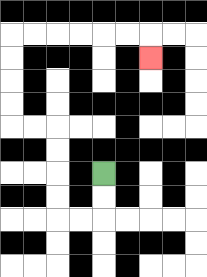{'start': '[4, 7]', 'end': '[6, 2]', 'path_directions': 'D,D,L,L,U,U,U,U,L,L,U,U,U,U,R,R,R,R,R,R,D', 'path_coordinates': '[[4, 7], [4, 8], [4, 9], [3, 9], [2, 9], [2, 8], [2, 7], [2, 6], [2, 5], [1, 5], [0, 5], [0, 4], [0, 3], [0, 2], [0, 1], [1, 1], [2, 1], [3, 1], [4, 1], [5, 1], [6, 1], [6, 2]]'}